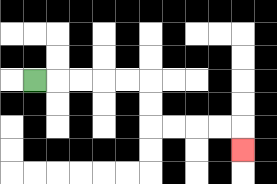{'start': '[1, 3]', 'end': '[10, 6]', 'path_directions': 'R,R,R,R,R,D,D,R,R,R,R,D', 'path_coordinates': '[[1, 3], [2, 3], [3, 3], [4, 3], [5, 3], [6, 3], [6, 4], [6, 5], [7, 5], [8, 5], [9, 5], [10, 5], [10, 6]]'}